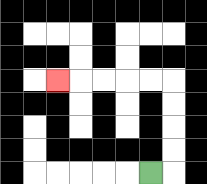{'start': '[6, 7]', 'end': '[2, 3]', 'path_directions': 'R,U,U,U,U,L,L,L,L,L', 'path_coordinates': '[[6, 7], [7, 7], [7, 6], [7, 5], [7, 4], [7, 3], [6, 3], [5, 3], [4, 3], [3, 3], [2, 3]]'}